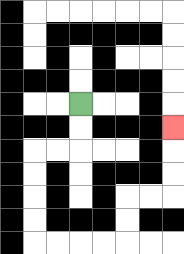{'start': '[3, 4]', 'end': '[7, 5]', 'path_directions': 'D,D,L,L,D,D,D,D,R,R,R,R,U,U,R,R,U,U,U', 'path_coordinates': '[[3, 4], [3, 5], [3, 6], [2, 6], [1, 6], [1, 7], [1, 8], [1, 9], [1, 10], [2, 10], [3, 10], [4, 10], [5, 10], [5, 9], [5, 8], [6, 8], [7, 8], [7, 7], [7, 6], [7, 5]]'}